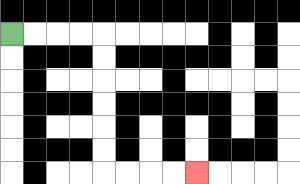{'start': '[0, 1]', 'end': '[8, 7]', 'path_directions': 'R,R,R,R,D,D,D,D,D,D,R,R,R,R', 'path_coordinates': '[[0, 1], [1, 1], [2, 1], [3, 1], [4, 1], [4, 2], [4, 3], [4, 4], [4, 5], [4, 6], [4, 7], [5, 7], [6, 7], [7, 7], [8, 7]]'}